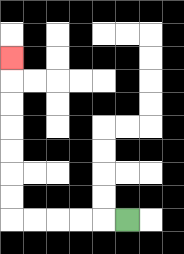{'start': '[5, 9]', 'end': '[0, 2]', 'path_directions': 'L,L,L,L,L,U,U,U,U,U,U,U', 'path_coordinates': '[[5, 9], [4, 9], [3, 9], [2, 9], [1, 9], [0, 9], [0, 8], [0, 7], [0, 6], [0, 5], [0, 4], [0, 3], [0, 2]]'}